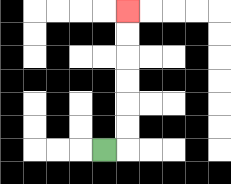{'start': '[4, 6]', 'end': '[5, 0]', 'path_directions': 'R,U,U,U,U,U,U', 'path_coordinates': '[[4, 6], [5, 6], [5, 5], [5, 4], [5, 3], [5, 2], [5, 1], [5, 0]]'}